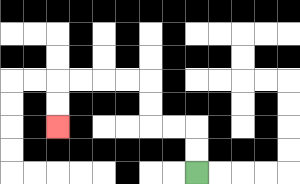{'start': '[8, 7]', 'end': '[2, 5]', 'path_directions': 'U,U,L,L,U,U,L,L,L,L,D,D', 'path_coordinates': '[[8, 7], [8, 6], [8, 5], [7, 5], [6, 5], [6, 4], [6, 3], [5, 3], [4, 3], [3, 3], [2, 3], [2, 4], [2, 5]]'}